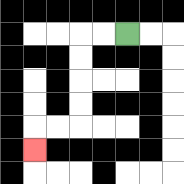{'start': '[5, 1]', 'end': '[1, 6]', 'path_directions': 'L,L,D,D,D,D,L,L,D', 'path_coordinates': '[[5, 1], [4, 1], [3, 1], [3, 2], [3, 3], [3, 4], [3, 5], [2, 5], [1, 5], [1, 6]]'}